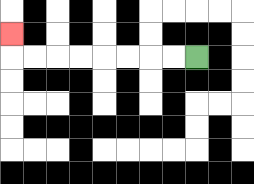{'start': '[8, 2]', 'end': '[0, 1]', 'path_directions': 'L,L,L,L,L,L,L,L,U', 'path_coordinates': '[[8, 2], [7, 2], [6, 2], [5, 2], [4, 2], [3, 2], [2, 2], [1, 2], [0, 2], [0, 1]]'}